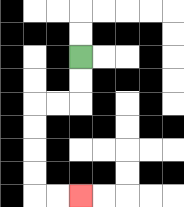{'start': '[3, 2]', 'end': '[3, 8]', 'path_directions': 'D,D,L,L,D,D,D,D,R,R', 'path_coordinates': '[[3, 2], [3, 3], [3, 4], [2, 4], [1, 4], [1, 5], [1, 6], [1, 7], [1, 8], [2, 8], [3, 8]]'}